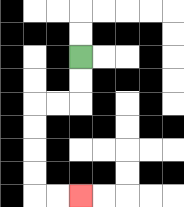{'start': '[3, 2]', 'end': '[3, 8]', 'path_directions': 'D,D,L,L,D,D,D,D,R,R', 'path_coordinates': '[[3, 2], [3, 3], [3, 4], [2, 4], [1, 4], [1, 5], [1, 6], [1, 7], [1, 8], [2, 8], [3, 8]]'}